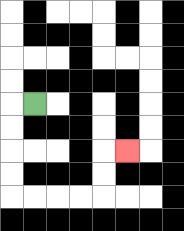{'start': '[1, 4]', 'end': '[5, 6]', 'path_directions': 'L,D,D,D,D,R,R,R,R,U,U,R', 'path_coordinates': '[[1, 4], [0, 4], [0, 5], [0, 6], [0, 7], [0, 8], [1, 8], [2, 8], [3, 8], [4, 8], [4, 7], [4, 6], [5, 6]]'}